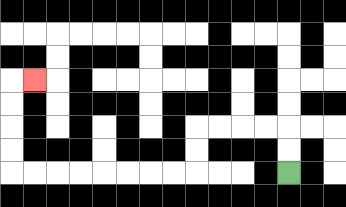{'start': '[12, 7]', 'end': '[1, 3]', 'path_directions': 'U,U,L,L,L,L,D,D,L,L,L,L,L,L,L,L,U,U,U,U,R', 'path_coordinates': '[[12, 7], [12, 6], [12, 5], [11, 5], [10, 5], [9, 5], [8, 5], [8, 6], [8, 7], [7, 7], [6, 7], [5, 7], [4, 7], [3, 7], [2, 7], [1, 7], [0, 7], [0, 6], [0, 5], [0, 4], [0, 3], [1, 3]]'}